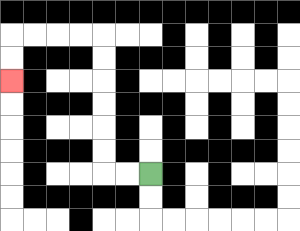{'start': '[6, 7]', 'end': '[0, 3]', 'path_directions': 'L,L,U,U,U,U,U,U,L,L,L,L,D,D', 'path_coordinates': '[[6, 7], [5, 7], [4, 7], [4, 6], [4, 5], [4, 4], [4, 3], [4, 2], [4, 1], [3, 1], [2, 1], [1, 1], [0, 1], [0, 2], [0, 3]]'}